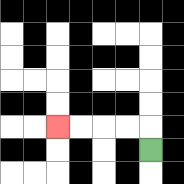{'start': '[6, 6]', 'end': '[2, 5]', 'path_directions': 'U,L,L,L,L', 'path_coordinates': '[[6, 6], [6, 5], [5, 5], [4, 5], [3, 5], [2, 5]]'}